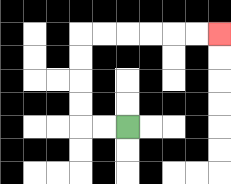{'start': '[5, 5]', 'end': '[9, 1]', 'path_directions': 'L,L,U,U,U,U,R,R,R,R,R,R', 'path_coordinates': '[[5, 5], [4, 5], [3, 5], [3, 4], [3, 3], [3, 2], [3, 1], [4, 1], [5, 1], [6, 1], [7, 1], [8, 1], [9, 1]]'}